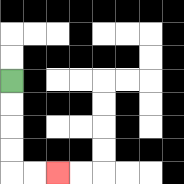{'start': '[0, 3]', 'end': '[2, 7]', 'path_directions': 'D,D,D,D,R,R', 'path_coordinates': '[[0, 3], [0, 4], [0, 5], [0, 6], [0, 7], [1, 7], [2, 7]]'}